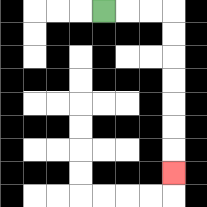{'start': '[4, 0]', 'end': '[7, 7]', 'path_directions': 'R,R,R,D,D,D,D,D,D,D', 'path_coordinates': '[[4, 0], [5, 0], [6, 0], [7, 0], [7, 1], [7, 2], [7, 3], [7, 4], [7, 5], [7, 6], [7, 7]]'}